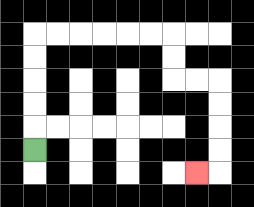{'start': '[1, 6]', 'end': '[8, 7]', 'path_directions': 'U,U,U,U,U,R,R,R,R,R,R,D,D,R,R,D,D,D,D,L', 'path_coordinates': '[[1, 6], [1, 5], [1, 4], [1, 3], [1, 2], [1, 1], [2, 1], [3, 1], [4, 1], [5, 1], [6, 1], [7, 1], [7, 2], [7, 3], [8, 3], [9, 3], [9, 4], [9, 5], [9, 6], [9, 7], [8, 7]]'}